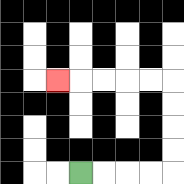{'start': '[3, 7]', 'end': '[2, 3]', 'path_directions': 'R,R,R,R,U,U,U,U,L,L,L,L,L', 'path_coordinates': '[[3, 7], [4, 7], [5, 7], [6, 7], [7, 7], [7, 6], [7, 5], [7, 4], [7, 3], [6, 3], [5, 3], [4, 3], [3, 3], [2, 3]]'}